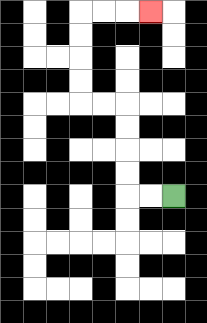{'start': '[7, 8]', 'end': '[6, 0]', 'path_directions': 'L,L,U,U,U,U,L,L,U,U,U,U,R,R,R', 'path_coordinates': '[[7, 8], [6, 8], [5, 8], [5, 7], [5, 6], [5, 5], [5, 4], [4, 4], [3, 4], [3, 3], [3, 2], [3, 1], [3, 0], [4, 0], [5, 0], [6, 0]]'}